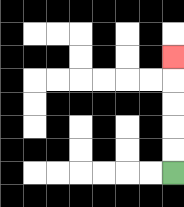{'start': '[7, 7]', 'end': '[7, 2]', 'path_directions': 'U,U,U,U,U', 'path_coordinates': '[[7, 7], [7, 6], [7, 5], [7, 4], [7, 3], [7, 2]]'}